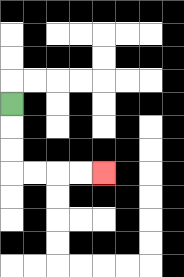{'start': '[0, 4]', 'end': '[4, 7]', 'path_directions': 'D,D,D,R,R,R,R', 'path_coordinates': '[[0, 4], [0, 5], [0, 6], [0, 7], [1, 7], [2, 7], [3, 7], [4, 7]]'}